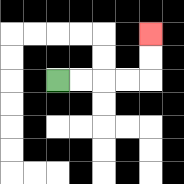{'start': '[2, 3]', 'end': '[6, 1]', 'path_directions': 'R,R,R,R,U,U', 'path_coordinates': '[[2, 3], [3, 3], [4, 3], [5, 3], [6, 3], [6, 2], [6, 1]]'}